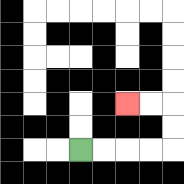{'start': '[3, 6]', 'end': '[5, 4]', 'path_directions': 'R,R,R,R,U,U,L,L', 'path_coordinates': '[[3, 6], [4, 6], [5, 6], [6, 6], [7, 6], [7, 5], [7, 4], [6, 4], [5, 4]]'}